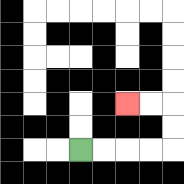{'start': '[3, 6]', 'end': '[5, 4]', 'path_directions': 'R,R,R,R,U,U,L,L', 'path_coordinates': '[[3, 6], [4, 6], [5, 6], [6, 6], [7, 6], [7, 5], [7, 4], [6, 4], [5, 4]]'}